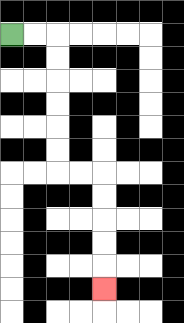{'start': '[0, 1]', 'end': '[4, 12]', 'path_directions': 'R,R,D,D,D,D,D,D,R,R,D,D,D,D,D', 'path_coordinates': '[[0, 1], [1, 1], [2, 1], [2, 2], [2, 3], [2, 4], [2, 5], [2, 6], [2, 7], [3, 7], [4, 7], [4, 8], [4, 9], [4, 10], [4, 11], [4, 12]]'}